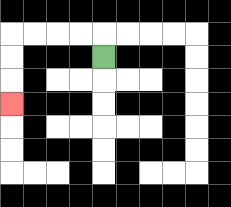{'start': '[4, 2]', 'end': '[0, 4]', 'path_directions': 'U,L,L,L,L,D,D,D', 'path_coordinates': '[[4, 2], [4, 1], [3, 1], [2, 1], [1, 1], [0, 1], [0, 2], [0, 3], [0, 4]]'}